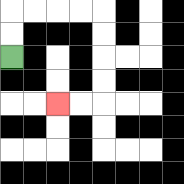{'start': '[0, 2]', 'end': '[2, 4]', 'path_directions': 'U,U,R,R,R,R,D,D,D,D,L,L', 'path_coordinates': '[[0, 2], [0, 1], [0, 0], [1, 0], [2, 0], [3, 0], [4, 0], [4, 1], [4, 2], [4, 3], [4, 4], [3, 4], [2, 4]]'}